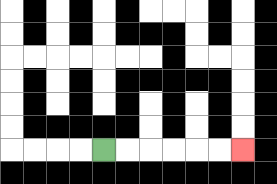{'start': '[4, 6]', 'end': '[10, 6]', 'path_directions': 'R,R,R,R,R,R', 'path_coordinates': '[[4, 6], [5, 6], [6, 6], [7, 6], [8, 6], [9, 6], [10, 6]]'}